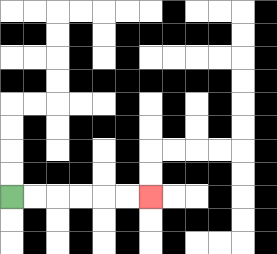{'start': '[0, 8]', 'end': '[6, 8]', 'path_directions': 'R,R,R,R,R,R', 'path_coordinates': '[[0, 8], [1, 8], [2, 8], [3, 8], [4, 8], [5, 8], [6, 8]]'}